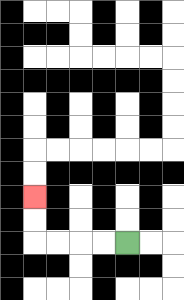{'start': '[5, 10]', 'end': '[1, 8]', 'path_directions': 'L,L,L,L,U,U', 'path_coordinates': '[[5, 10], [4, 10], [3, 10], [2, 10], [1, 10], [1, 9], [1, 8]]'}